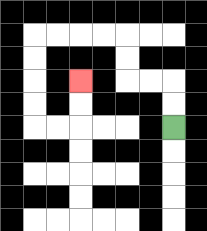{'start': '[7, 5]', 'end': '[3, 3]', 'path_directions': 'U,U,L,L,U,U,L,L,L,L,D,D,D,D,R,R,U,U', 'path_coordinates': '[[7, 5], [7, 4], [7, 3], [6, 3], [5, 3], [5, 2], [5, 1], [4, 1], [3, 1], [2, 1], [1, 1], [1, 2], [1, 3], [1, 4], [1, 5], [2, 5], [3, 5], [3, 4], [3, 3]]'}